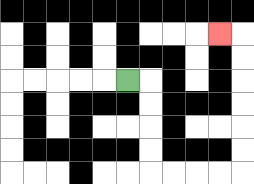{'start': '[5, 3]', 'end': '[9, 1]', 'path_directions': 'R,D,D,D,D,R,R,R,R,U,U,U,U,U,U,L', 'path_coordinates': '[[5, 3], [6, 3], [6, 4], [6, 5], [6, 6], [6, 7], [7, 7], [8, 7], [9, 7], [10, 7], [10, 6], [10, 5], [10, 4], [10, 3], [10, 2], [10, 1], [9, 1]]'}